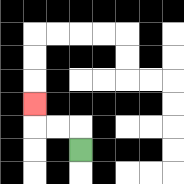{'start': '[3, 6]', 'end': '[1, 4]', 'path_directions': 'U,L,L,U', 'path_coordinates': '[[3, 6], [3, 5], [2, 5], [1, 5], [1, 4]]'}